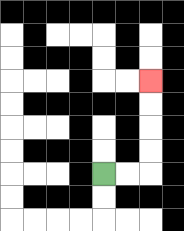{'start': '[4, 7]', 'end': '[6, 3]', 'path_directions': 'R,R,U,U,U,U', 'path_coordinates': '[[4, 7], [5, 7], [6, 7], [6, 6], [6, 5], [6, 4], [6, 3]]'}